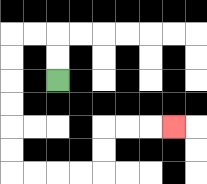{'start': '[2, 3]', 'end': '[7, 5]', 'path_directions': 'U,U,L,L,D,D,D,D,D,D,R,R,R,R,U,U,R,R,R', 'path_coordinates': '[[2, 3], [2, 2], [2, 1], [1, 1], [0, 1], [0, 2], [0, 3], [0, 4], [0, 5], [0, 6], [0, 7], [1, 7], [2, 7], [3, 7], [4, 7], [4, 6], [4, 5], [5, 5], [6, 5], [7, 5]]'}